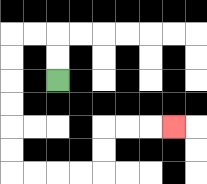{'start': '[2, 3]', 'end': '[7, 5]', 'path_directions': 'U,U,L,L,D,D,D,D,D,D,R,R,R,R,U,U,R,R,R', 'path_coordinates': '[[2, 3], [2, 2], [2, 1], [1, 1], [0, 1], [0, 2], [0, 3], [0, 4], [0, 5], [0, 6], [0, 7], [1, 7], [2, 7], [3, 7], [4, 7], [4, 6], [4, 5], [5, 5], [6, 5], [7, 5]]'}